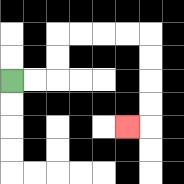{'start': '[0, 3]', 'end': '[5, 5]', 'path_directions': 'R,R,U,U,R,R,R,R,D,D,D,D,L', 'path_coordinates': '[[0, 3], [1, 3], [2, 3], [2, 2], [2, 1], [3, 1], [4, 1], [5, 1], [6, 1], [6, 2], [6, 3], [6, 4], [6, 5], [5, 5]]'}